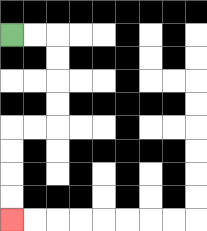{'start': '[0, 1]', 'end': '[0, 9]', 'path_directions': 'R,R,D,D,D,D,L,L,D,D,D,D', 'path_coordinates': '[[0, 1], [1, 1], [2, 1], [2, 2], [2, 3], [2, 4], [2, 5], [1, 5], [0, 5], [0, 6], [0, 7], [0, 8], [0, 9]]'}